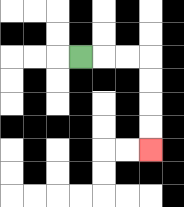{'start': '[3, 2]', 'end': '[6, 6]', 'path_directions': 'R,R,R,D,D,D,D', 'path_coordinates': '[[3, 2], [4, 2], [5, 2], [6, 2], [6, 3], [6, 4], [6, 5], [6, 6]]'}